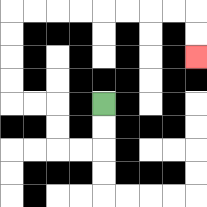{'start': '[4, 4]', 'end': '[8, 2]', 'path_directions': 'D,D,L,L,U,U,L,L,U,U,U,U,R,R,R,R,R,R,R,R,D,D', 'path_coordinates': '[[4, 4], [4, 5], [4, 6], [3, 6], [2, 6], [2, 5], [2, 4], [1, 4], [0, 4], [0, 3], [0, 2], [0, 1], [0, 0], [1, 0], [2, 0], [3, 0], [4, 0], [5, 0], [6, 0], [7, 0], [8, 0], [8, 1], [8, 2]]'}